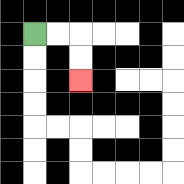{'start': '[1, 1]', 'end': '[3, 3]', 'path_directions': 'R,R,D,D', 'path_coordinates': '[[1, 1], [2, 1], [3, 1], [3, 2], [3, 3]]'}